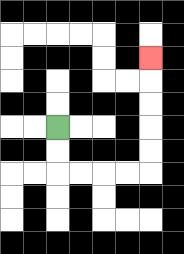{'start': '[2, 5]', 'end': '[6, 2]', 'path_directions': 'D,D,R,R,R,R,U,U,U,U,U', 'path_coordinates': '[[2, 5], [2, 6], [2, 7], [3, 7], [4, 7], [5, 7], [6, 7], [6, 6], [6, 5], [6, 4], [6, 3], [6, 2]]'}